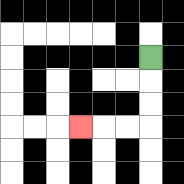{'start': '[6, 2]', 'end': '[3, 5]', 'path_directions': 'D,D,D,L,L,L', 'path_coordinates': '[[6, 2], [6, 3], [6, 4], [6, 5], [5, 5], [4, 5], [3, 5]]'}